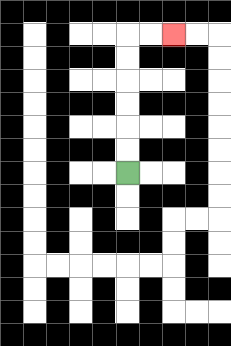{'start': '[5, 7]', 'end': '[7, 1]', 'path_directions': 'U,U,U,U,U,U,R,R', 'path_coordinates': '[[5, 7], [5, 6], [5, 5], [5, 4], [5, 3], [5, 2], [5, 1], [6, 1], [7, 1]]'}